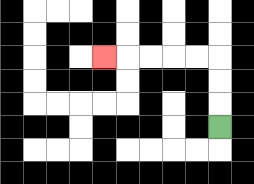{'start': '[9, 5]', 'end': '[4, 2]', 'path_directions': 'U,U,U,L,L,L,L,L', 'path_coordinates': '[[9, 5], [9, 4], [9, 3], [9, 2], [8, 2], [7, 2], [6, 2], [5, 2], [4, 2]]'}